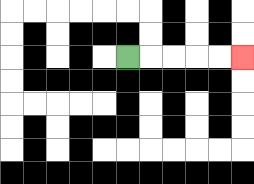{'start': '[5, 2]', 'end': '[10, 2]', 'path_directions': 'R,R,R,R,R', 'path_coordinates': '[[5, 2], [6, 2], [7, 2], [8, 2], [9, 2], [10, 2]]'}